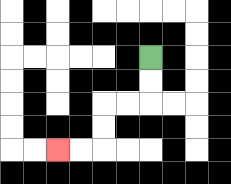{'start': '[6, 2]', 'end': '[2, 6]', 'path_directions': 'D,D,L,L,D,D,L,L', 'path_coordinates': '[[6, 2], [6, 3], [6, 4], [5, 4], [4, 4], [4, 5], [4, 6], [3, 6], [2, 6]]'}